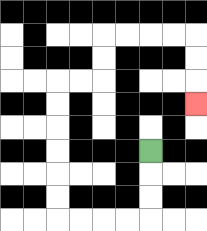{'start': '[6, 6]', 'end': '[8, 4]', 'path_directions': 'D,D,D,L,L,L,L,U,U,U,U,U,U,R,R,U,U,R,R,R,R,D,D,D', 'path_coordinates': '[[6, 6], [6, 7], [6, 8], [6, 9], [5, 9], [4, 9], [3, 9], [2, 9], [2, 8], [2, 7], [2, 6], [2, 5], [2, 4], [2, 3], [3, 3], [4, 3], [4, 2], [4, 1], [5, 1], [6, 1], [7, 1], [8, 1], [8, 2], [8, 3], [8, 4]]'}